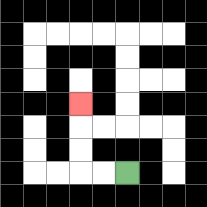{'start': '[5, 7]', 'end': '[3, 4]', 'path_directions': 'L,L,U,U,U', 'path_coordinates': '[[5, 7], [4, 7], [3, 7], [3, 6], [3, 5], [3, 4]]'}